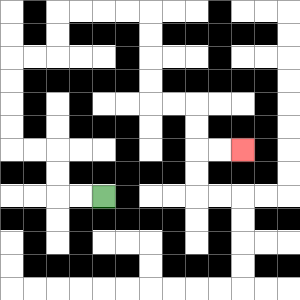{'start': '[4, 8]', 'end': '[10, 6]', 'path_directions': 'L,L,U,U,L,L,U,U,U,U,R,R,U,U,R,R,R,R,D,D,D,D,R,R,D,D,R,R', 'path_coordinates': '[[4, 8], [3, 8], [2, 8], [2, 7], [2, 6], [1, 6], [0, 6], [0, 5], [0, 4], [0, 3], [0, 2], [1, 2], [2, 2], [2, 1], [2, 0], [3, 0], [4, 0], [5, 0], [6, 0], [6, 1], [6, 2], [6, 3], [6, 4], [7, 4], [8, 4], [8, 5], [8, 6], [9, 6], [10, 6]]'}